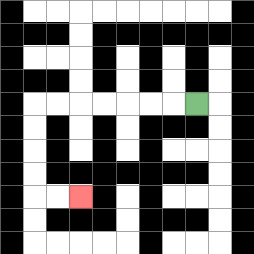{'start': '[8, 4]', 'end': '[3, 8]', 'path_directions': 'L,L,L,L,L,L,L,D,D,D,D,R,R', 'path_coordinates': '[[8, 4], [7, 4], [6, 4], [5, 4], [4, 4], [3, 4], [2, 4], [1, 4], [1, 5], [1, 6], [1, 7], [1, 8], [2, 8], [3, 8]]'}